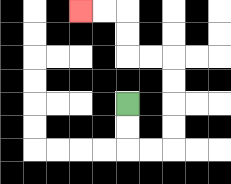{'start': '[5, 4]', 'end': '[3, 0]', 'path_directions': 'D,D,R,R,U,U,U,U,L,L,U,U,L,L', 'path_coordinates': '[[5, 4], [5, 5], [5, 6], [6, 6], [7, 6], [7, 5], [7, 4], [7, 3], [7, 2], [6, 2], [5, 2], [5, 1], [5, 0], [4, 0], [3, 0]]'}